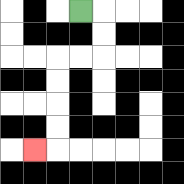{'start': '[3, 0]', 'end': '[1, 6]', 'path_directions': 'R,D,D,L,L,D,D,D,D,L', 'path_coordinates': '[[3, 0], [4, 0], [4, 1], [4, 2], [3, 2], [2, 2], [2, 3], [2, 4], [2, 5], [2, 6], [1, 6]]'}